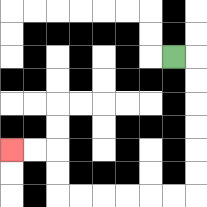{'start': '[7, 2]', 'end': '[0, 6]', 'path_directions': 'R,D,D,D,D,D,D,L,L,L,L,L,L,U,U,L,L', 'path_coordinates': '[[7, 2], [8, 2], [8, 3], [8, 4], [8, 5], [8, 6], [8, 7], [8, 8], [7, 8], [6, 8], [5, 8], [4, 8], [3, 8], [2, 8], [2, 7], [2, 6], [1, 6], [0, 6]]'}